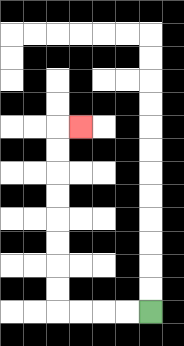{'start': '[6, 13]', 'end': '[3, 5]', 'path_directions': 'L,L,L,L,U,U,U,U,U,U,U,U,R', 'path_coordinates': '[[6, 13], [5, 13], [4, 13], [3, 13], [2, 13], [2, 12], [2, 11], [2, 10], [2, 9], [2, 8], [2, 7], [2, 6], [2, 5], [3, 5]]'}